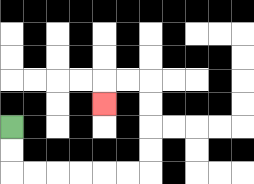{'start': '[0, 5]', 'end': '[4, 4]', 'path_directions': 'D,D,R,R,R,R,R,R,U,U,U,U,L,L,D', 'path_coordinates': '[[0, 5], [0, 6], [0, 7], [1, 7], [2, 7], [3, 7], [4, 7], [5, 7], [6, 7], [6, 6], [6, 5], [6, 4], [6, 3], [5, 3], [4, 3], [4, 4]]'}